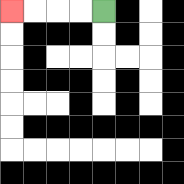{'start': '[4, 0]', 'end': '[0, 0]', 'path_directions': 'L,L,L,L', 'path_coordinates': '[[4, 0], [3, 0], [2, 0], [1, 0], [0, 0]]'}